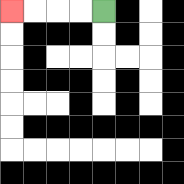{'start': '[4, 0]', 'end': '[0, 0]', 'path_directions': 'L,L,L,L', 'path_coordinates': '[[4, 0], [3, 0], [2, 0], [1, 0], [0, 0]]'}